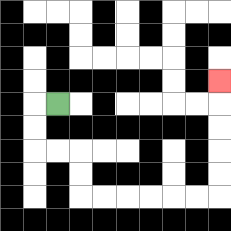{'start': '[2, 4]', 'end': '[9, 3]', 'path_directions': 'L,D,D,R,R,D,D,R,R,R,R,R,R,U,U,U,U,U', 'path_coordinates': '[[2, 4], [1, 4], [1, 5], [1, 6], [2, 6], [3, 6], [3, 7], [3, 8], [4, 8], [5, 8], [6, 8], [7, 8], [8, 8], [9, 8], [9, 7], [9, 6], [9, 5], [9, 4], [9, 3]]'}